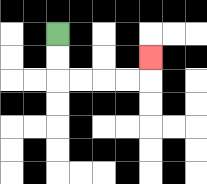{'start': '[2, 1]', 'end': '[6, 2]', 'path_directions': 'D,D,R,R,R,R,U', 'path_coordinates': '[[2, 1], [2, 2], [2, 3], [3, 3], [4, 3], [5, 3], [6, 3], [6, 2]]'}